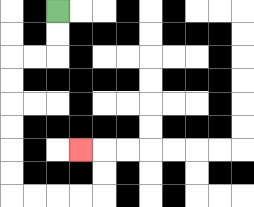{'start': '[2, 0]', 'end': '[3, 6]', 'path_directions': 'D,D,L,L,D,D,D,D,D,D,R,R,R,R,U,U,L', 'path_coordinates': '[[2, 0], [2, 1], [2, 2], [1, 2], [0, 2], [0, 3], [0, 4], [0, 5], [0, 6], [0, 7], [0, 8], [1, 8], [2, 8], [3, 8], [4, 8], [4, 7], [4, 6], [3, 6]]'}